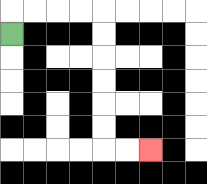{'start': '[0, 1]', 'end': '[6, 6]', 'path_directions': 'U,R,R,R,R,D,D,D,D,D,D,R,R', 'path_coordinates': '[[0, 1], [0, 0], [1, 0], [2, 0], [3, 0], [4, 0], [4, 1], [4, 2], [4, 3], [4, 4], [4, 5], [4, 6], [5, 6], [6, 6]]'}